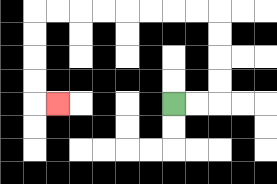{'start': '[7, 4]', 'end': '[2, 4]', 'path_directions': 'R,R,U,U,U,U,L,L,L,L,L,L,L,L,D,D,D,D,R', 'path_coordinates': '[[7, 4], [8, 4], [9, 4], [9, 3], [9, 2], [9, 1], [9, 0], [8, 0], [7, 0], [6, 0], [5, 0], [4, 0], [3, 0], [2, 0], [1, 0], [1, 1], [1, 2], [1, 3], [1, 4], [2, 4]]'}